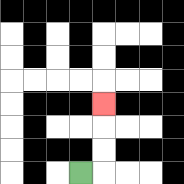{'start': '[3, 7]', 'end': '[4, 4]', 'path_directions': 'R,U,U,U', 'path_coordinates': '[[3, 7], [4, 7], [4, 6], [4, 5], [4, 4]]'}